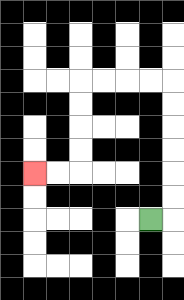{'start': '[6, 9]', 'end': '[1, 7]', 'path_directions': 'R,U,U,U,U,U,U,L,L,L,L,D,D,D,D,L,L', 'path_coordinates': '[[6, 9], [7, 9], [7, 8], [7, 7], [7, 6], [7, 5], [7, 4], [7, 3], [6, 3], [5, 3], [4, 3], [3, 3], [3, 4], [3, 5], [3, 6], [3, 7], [2, 7], [1, 7]]'}